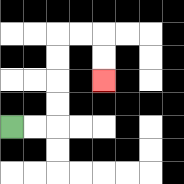{'start': '[0, 5]', 'end': '[4, 3]', 'path_directions': 'R,R,U,U,U,U,R,R,D,D', 'path_coordinates': '[[0, 5], [1, 5], [2, 5], [2, 4], [2, 3], [2, 2], [2, 1], [3, 1], [4, 1], [4, 2], [4, 3]]'}